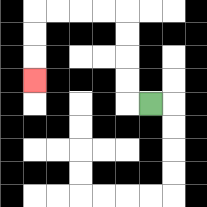{'start': '[6, 4]', 'end': '[1, 3]', 'path_directions': 'L,U,U,U,U,L,L,L,L,D,D,D', 'path_coordinates': '[[6, 4], [5, 4], [5, 3], [5, 2], [5, 1], [5, 0], [4, 0], [3, 0], [2, 0], [1, 0], [1, 1], [1, 2], [1, 3]]'}